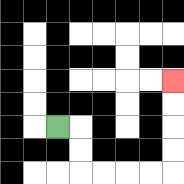{'start': '[2, 5]', 'end': '[7, 3]', 'path_directions': 'R,D,D,R,R,R,R,U,U,U,U', 'path_coordinates': '[[2, 5], [3, 5], [3, 6], [3, 7], [4, 7], [5, 7], [6, 7], [7, 7], [7, 6], [7, 5], [7, 4], [7, 3]]'}